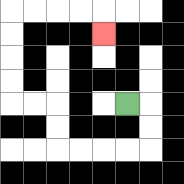{'start': '[5, 4]', 'end': '[4, 1]', 'path_directions': 'R,D,D,L,L,L,L,U,U,L,L,U,U,U,U,R,R,R,R,D', 'path_coordinates': '[[5, 4], [6, 4], [6, 5], [6, 6], [5, 6], [4, 6], [3, 6], [2, 6], [2, 5], [2, 4], [1, 4], [0, 4], [0, 3], [0, 2], [0, 1], [0, 0], [1, 0], [2, 0], [3, 0], [4, 0], [4, 1]]'}